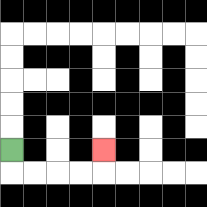{'start': '[0, 6]', 'end': '[4, 6]', 'path_directions': 'D,R,R,R,R,U', 'path_coordinates': '[[0, 6], [0, 7], [1, 7], [2, 7], [3, 7], [4, 7], [4, 6]]'}